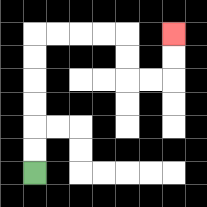{'start': '[1, 7]', 'end': '[7, 1]', 'path_directions': 'U,U,U,U,U,U,R,R,R,R,D,D,R,R,U,U', 'path_coordinates': '[[1, 7], [1, 6], [1, 5], [1, 4], [1, 3], [1, 2], [1, 1], [2, 1], [3, 1], [4, 1], [5, 1], [5, 2], [5, 3], [6, 3], [7, 3], [7, 2], [7, 1]]'}